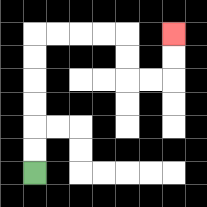{'start': '[1, 7]', 'end': '[7, 1]', 'path_directions': 'U,U,U,U,U,U,R,R,R,R,D,D,R,R,U,U', 'path_coordinates': '[[1, 7], [1, 6], [1, 5], [1, 4], [1, 3], [1, 2], [1, 1], [2, 1], [3, 1], [4, 1], [5, 1], [5, 2], [5, 3], [6, 3], [7, 3], [7, 2], [7, 1]]'}